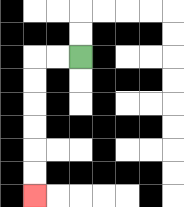{'start': '[3, 2]', 'end': '[1, 8]', 'path_directions': 'L,L,D,D,D,D,D,D', 'path_coordinates': '[[3, 2], [2, 2], [1, 2], [1, 3], [1, 4], [1, 5], [1, 6], [1, 7], [1, 8]]'}